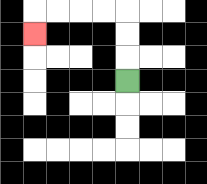{'start': '[5, 3]', 'end': '[1, 1]', 'path_directions': 'U,U,U,L,L,L,L,D', 'path_coordinates': '[[5, 3], [5, 2], [5, 1], [5, 0], [4, 0], [3, 0], [2, 0], [1, 0], [1, 1]]'}